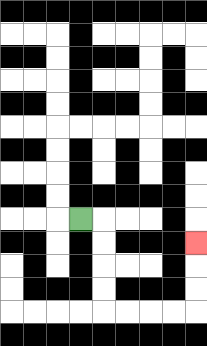{'start': '[3, 9]', 'end': '[8, 10]', 'path_directions': 'R,D,D,D,D,R,R,R,R,U,U,U', 'path_coordinates': '[[3, 9], [4, 9], [4, 10], [4, 11], [4, 12], [4, 13], [5, 13], [6, 13], [7, 13], [8, 13], [8, 12], [8, 11], [8, 10]]'}